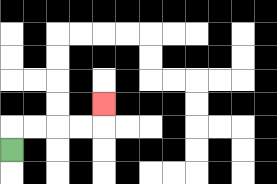{'start': '[0, 6]', 'end': '[4, 4]', 'path_directions': 'U,R,R,R,R,U', 'path_coordinates': '[[0, 6], [0, 5], [1, 5], [2, 5], [3, 5], [4, 5], [4, 4]]'}